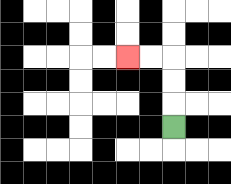{'start': '[7, 5]', 'end': '[5, 2]', 'path_directions': 'U,U,U,L,L', 'path_coordinates': '[[7, 5], [7, 4], [7, 3], [7, 2], [6, 2], [5, 2]]'}